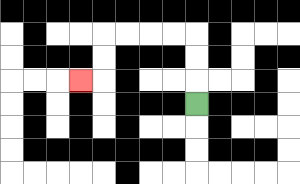{'start': '[8, 4]', 'end': '[3, 3]', 'path_directions': 'U,U,U,L,L,L,L,D,D,L', 'path_coordinates': '[[8, 4], [8, 3], [8, 2], [8, 1], [7, 1], [6, 1], [5, 1], [4, 1], [4, 2], [4, 3], [3, 3]]'}